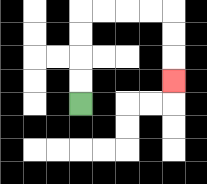{'start': '[3, 4]', 'end': '[7, 3]', 'path_directions': 'U,U,U,U,R,R,R,R,D,D,D', 'path_coordinates': '[[3, 4], [3, 3], [3, 2], [3, 1], [3, 0], [4, 0], [5, 0], [6, 0], [7, 0], [7, 1], [7, 2], [7, 3]]'}